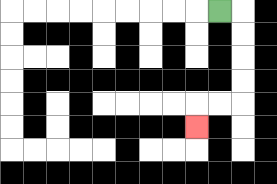{'start': '[9, 0]', 'end': '[8, 5]', 'path_directions': 'R,D,D,D,D,L,L,D', 'path_coordinates': '[[9, 0], [10, 0], [10, 1], [10, 2], [10, 3], [10, 4], [9, 4], [8, 4], [8, 5]]'}